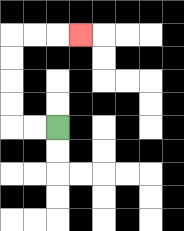{'start': '[2, 5]', 'end': '[3, 1]', 'path_directions': 'L,L,U,U,U,U,R,R,R', 'path_coordinates': '[[2, 5], [1, 5], [0, 5], [0, 4], [0, 3], [0, 2], [0, 1], [1, 1], [2, 1], [3, 1]]'}